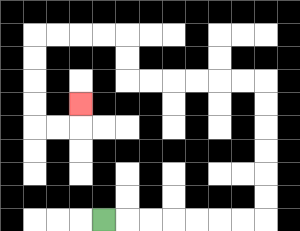{'start': '[4, 9]', 'end': '[3, 4]', 'path_directions': 'R,R,R,R,R,R,R,U,U,U,U,U,U,L,L,L,L,L,L,U,U,L,L,L,L,D,D,D,D,R,R,U', 'path_coordinates': '[[4, 9], [5, 9], [6, 9], [7, 9], [8, 9], [9, 9], [10, 9], [11, 9], [11, 8], [11, 7], [11, 6], [11, 5], [11, 4], [11, 3], [10, 3], [9, 3], [8, 3], [7, 3], [6, 3], [5, 3], [5, 2], [5, 1], [4, 1], [3, 1], [2, 1], [1, 1], [1, 2], [1, 3], [1, 4], [1, 5], [2, 5], [3, 5], [3, 4]]'}